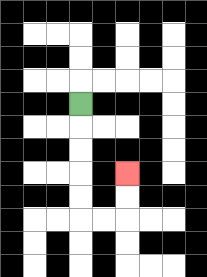{'start': '[3, 4]', 'end': '[5, 7]', 'path_directions': 'D,D,D,D,D,R,R,U,U', 'path_coordinates': '[[3, 4], [3, 5], [3, 6], [3, 7], [3, 8], [3, 9], [4, 9], [5, 9], [5, 8], [5, 7]]'}